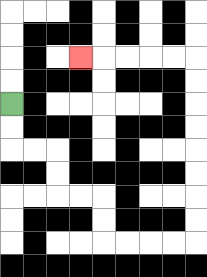{'start': '[0, 4]', 'end': '[3, 2]', 'path_directions': 'D,D,R,R,D,D,R,R,D,D,R,R,R,R,U,U,U,U,U,U,U,U,L,L,L,L,L', 'path_coordinates': '[[0, 4], [0, 5], [0, 6], [1, 6], [2, 6], [2, 7], [2, 8], [3, 8], [4, 8], [4, 9], [4, 10], [5, 10], [6, 10], [7, 10], [8, 10], [8, 9], [8, 8], [8, 7], [8, 6], [8, 5], [8, 4], [8, 3], [8, 2], [7, 2], [6, 2], [5, 2], [4, 2], [3, 2]]'}